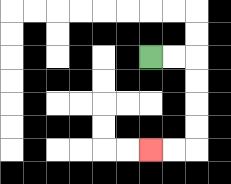{'start': '[6, 2]', 'end': '[6, 6]', 'path_directions': 'R,R,D,D,D,D,L,L', 'path_coordinates': '[[6, 2], [7, 2], [8, 2], [8, 3], [8, 4], [8, 5], [8, 6], [7, 6], [6, 6]]'}